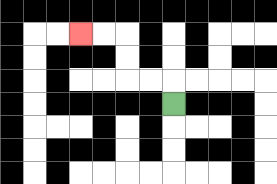{'start': '[7, 4]', 'end': '[3, 1]', 'path_directions': 'U,L,L,U,U,L,L', 'path_coordinates': '[[7, 4], [7, 3], [6, 3], [5, 3], [5, 2], [5, 1], [4, 1], [3, 1]]'}